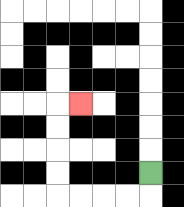{'start': '[6, 7]', 'end': '[3, 4]', 'path_directions': 'D,L,L,L,L,U,U,U,U,R', 'path_coordinates': '[[6, 7], [6, 8], [5, 8], [4, 8], [3, 8], [2, 8], [2, 7], [2, 6], [2, 5], [2, 4], [3, 4]]'}